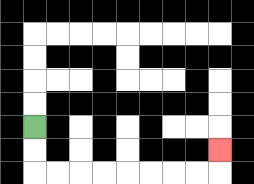{'start': '[1, 5]', 'end': '[9, 6]', 'path_directions': 'D,D,R,R,R,R,R,R,R,R,U', 'path_coordinates': '[[1, 5], [1, 6], [1, 7], [2, 7], [3, 7], [4, 7], [5, 7], [6, 7], [7, 7], [8, 7], [9, 7], [9, 6]]'}